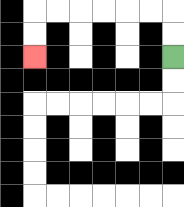{'start': '[7, 2]', 'end': '[1, 2]', 'path_directions': 'U,U,L,L,L,L,L,L,D,D', 'path_coordinates': '[[7, 2], [7, 1], [7, 0], [6, 0], [5, 0], [4, 0], [3, 0], [2, 0], [1, 0], [1, 1], [1, 2]]'}